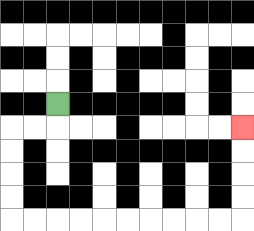{'start': '[2, 4]', 'end': '[10, 5]', 'path_directions': 'D,L,L,D,D,D,D,R,R,R,R,R,R,R,R,R,R,U,U,U,U', 'path_coordinates': '[[2, 4], [2, 5], [1, 5], [0, 5], [0, 6], [0, 7], [0, 8], [0, 9], [1, 9], [2, 9], [3, 9], [4, 9], [5, 9], [6, 9], [7, 9], [8, 9], [9, 9], [10, 9], [10, 8], [10, 7], [10, 6], [10, 5]]'}